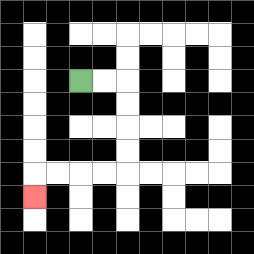{'start': '[3, 3]', 'end': '[1, 8]', 'path_directions': 'R,R,D,D,D,D,L,L,L,L,D', 'path_coordinates': '[[3, 3], [4, 3], [5, 3], [5, 4], [5, 5], [5, 6], [5, 7], [4, 7], [3, 7], [2, 7], [1, 7], [1, 8]]'}